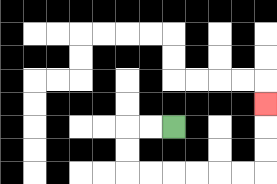{'start': '[7, 5]', 'end': '[11, 4]', 'path_directions': 'L,L,D,D,R,R,R,R,R,R,U,U,U', 'path_coordinates': '[[7, 5], [6, 5], [5, 5], [5, 6], [5, 7], [6, 7], [7, 7], [8, 7], [9, 7], [10, 7], [11, 7], [11, 6], [11, 5], [11, 4]]'}